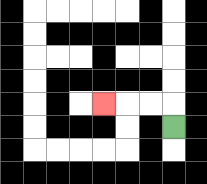{'start': '[7, 5]', 'end': '[4, 4]', 'path_directions': 'U,L,L,L', 'path_coordinates': '[[7, 5], [7, 4], [6, 4], [5, 4], [4, 4]]'}